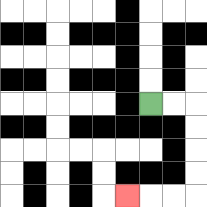{'start': '[6, 4]', 'end': '[5, 8]', 'path_directions': 'R,R,D,D,D,D,L,L,L', 'path_coordinates': '[[6, 4], [7, 4], [8, 4], [8, 5], [8, 6], [8, 7], [8, 8], [7, 8], [6, 8], [5, 8]]'}